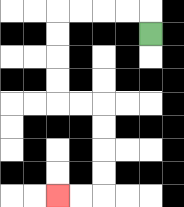{'start': '[6, 1]', 'end': '[2, 8]', 'path_directions': 'U,L,L,L,L,D,D,D,D,R,R,D,D,D,D,L,L', 'path_coordinates': '[[6, 1], [6, 0], [5, 0], [4, 0], [3, 0], [2, 0], [2, 1], [2, 2], [2, 3], [2, 4], [3, 4], [4, 4], [4, 5], [4, 6], [4, 7], [4, 8], [3, 8], [2, 8]]'}